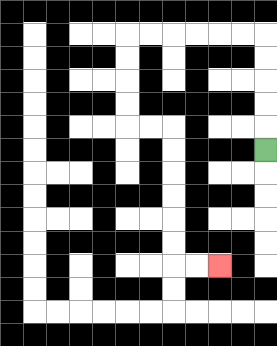{'start': '[11, 6]', 'end': '[9, 11]', 'path_directions': 'U,U,U,U,U,L,L,L,L,L,L,D,D,D,D,R,R,D,D,D,D,D,D,R,R', 'path_coordinates': '[[11, 6], [11, 5], [11, 4], [11, 3], [11, 2], [11, 1], [10, 1], [9, 1], [8, 1], [7, 1], [6, 1], [5, 1], [5, 2], [5, 3], [5, 4], [5, 5], [6, 5], [7, 5], [7, 6], [7, 7], [7, 8], [7, 9], [7, 10], [7, 11], [8, 11], [9, 11]]'}